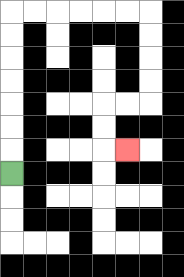{'start': '[0, 7]', 'end': '[5, 6]', 'path_directions': 'U,U,U,U,U,U,U,R,R,R,R,R,R,D,D,D,D,L,L,D,D,R', 'path_coordinates': '[[0, 7], [0, 6], [0, 5], [0, 4], [0, 3], [0, 2], [0, 1], [0, 0], [1, 0], [2, 0], [3, 0], [4, 0], [5, 0], [6, 0], [6, 1], [6, 2], [6, 3], [6, 4], [5, 4], [4, 4], [4, 5], [4, 6], [5, 6]]'}